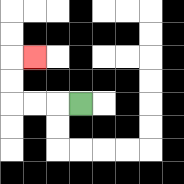{'start': '[3, 4]', 'end': '[1, 2]', 'path_directions': 'L,L,L,U,U,R', 'path_coordinates': '[[3, 4], [2, 4], [1, 4], [0, 4], [0, 3], [0, 2], [1, 2]]'}